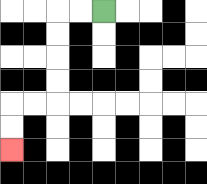{'start': '[4, 0]', 'end': '[0, 6]', 'path_directions': 'L,L,D,D,D,D,L,L,D,D', 'path_coordinates': '[[4, 0], [3, 0], [2, 0], [2, 1], [2, 2], [2, 3], [2, 4], [1, 4], [0, 4], [0, 5], [0, 6]]'}